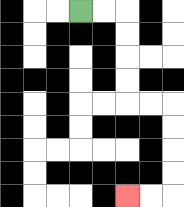{'start': '[3, 0]', 'end': '[5, 8]', 'path_directions': 'R,R,D,D,D,D,R,R,D,D,D,D,L,L', 'path_coordinates': '[[3, 0], [4, 0], [5, 0], [5, 1], [5, 2], [5, 3], [5, 4], [6, 4], [7, 4], [7, 5], [7, 6], [7, 7], [7, 8], [6, 8], [5, 8]]'}